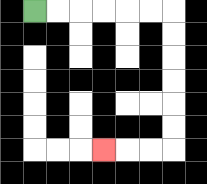{'start': '[1, 0]', 'end': '[4, 6]', 'path_directions': 'R,R,R,R,R,R,D,D,D,D,D,D,L,L,L', 'path_coordinates': '[[1, 0], [2, 0], [3, 0], [4, 0], [5, 0], [6, 0], [7, 0], [7, 1], [7, 2], [7, 3], [7, 4], [7, 5], [7, 6], [6, 6], [5, 6], [4, 6]]'}